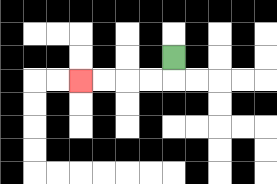{'start': '[7, 2]', 'end': '[3, 3]', 'path_directions': 'D,L,L,L,L', 'path_coordinates': '[[7, 2], [7, 3], [6, 3], [5, 3], [4, 3], [3, 3]]'}